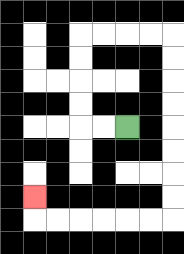{'start': '[5, 5]', 'end': '[1, 8]', 'path_directions': 'L,L,U,U,U,U,R,R,R,R,D,D,D,D,D,D,D,D,L,L,L,L,L,L,U', 'path_coordinates': '[[5, 5], [4, 5], [3, 5], [3, 4], [3, 3], [3, 2], [3, 1], [4, 1], [5, 1], [6, 1], [7, 1], [7, 2], [7, 3], [7, 4], [7, 5], [7, 6], [7, 7], [7, 8], [7, 9], [6, 9], [5, 9], [4, 9], [3, 9], [2, 9], [1, 9], [1, 8]]'}